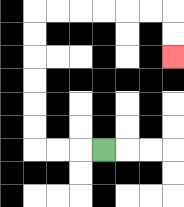{'start': '[4, 6]', 'end': '[7, 2]', 'path_directions': 'L,L,L,U,U,U,U,U,U,R,R,R,R,R,R,D,D', 'path_coordinates': '[[4, 6], [3, 6], [2, 6], [1, 6], [1, 5], [1, 4], [1, 3], [1, 2], [1, 1], [1, 0], [2, 0], [3, 0], [4, 0], [5, 0], [6, 0], [7, 0], [7, 1], [7, 2]]'}